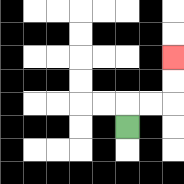{'start': '[5, 5]', 'end': '[7, 2]', 'path_directions': 'U,R,R,U,U', 'path_coordinates': '[[5, 5], [5, 4], [6, 4], [7, 4], [7, 3], [7, 2]]'}